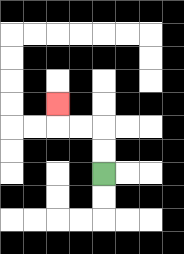{'start': '[4, 7]', 'end': '[2, 4]', 'path_directions': 'U,U,L,L,U', 'path_coordinates': '[[4, 7], [4, 6], [4, 5], [3, 5], [2, 5], [2, 4]]'}